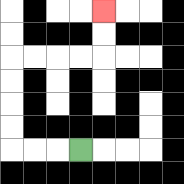{'start': '[3, 6]', 'end': '[4, 0]', 'path_directions': 'L,L,L,U,U,U,U,R,R,R,R,U,U', 'path_coordinates': '[[3, 6], [2, 6], [1, 6], [0, 6], [0, 5], [0, 4], [0, 3], [0, 2], [1, 2], [2, 2], [3, 2], [4, 2], [4, 1], [4, 0]]'}